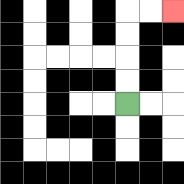{'start': '[5, 4]', 'end': '[7, 0]', 'path_directions': 'U,U,U,U,R,R', 'path_coordinates': '[[5, 4], [5, 3], [5, 2], [5, 1], [5, 0], [6, 0], [7, 0]]'}